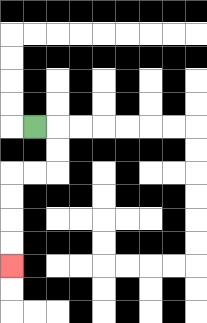{'start': '[1, 5]', 'end': '[0, 11]', 'path_directions': 'R,D,D,L,L,D,D,D,D', 'path_coordinates': '[[1, 5], [2, 5], [2, 6], [2, 7], [1, 7], [0, 7], [0, 8], [0, 9], [0, 10], [0, 11]]'}